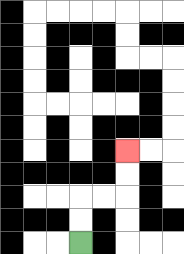{'start': '[3, 10]', 'end': '[5, 6]', 'path_directions': 'U,U,R,R,U,U', 'path_coordinates': '[[3, 10], [3, 9], [3, 8], [4, 8], [5, 8], [5, 7], [5, 6]]'}